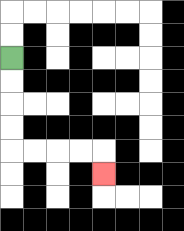{'start': '[0, 2]', 'end': '[4, 7]', 'path_directions': 'D,D,D,D,R,R,R,R,D', 'path_coordinates': '[[0, 2], [0, 3], [0, 4], [0, 5], [0, 6], [1, 6], [2, 6], [3, 6], [4, 6], [4, 7]]'}